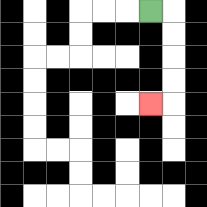{'start': '[6, 0]', 'end': '[6, 4]', 'path_directions': 'R,D,D,D,D,L', 'path_coordinates': '[[6, 0], [7, 0], [7, 1], [7, 2], [7, 3], [7, 4], [6, 4]]'}